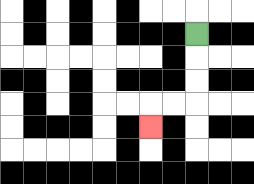{'start': '[8, 1]', 'end': '[6, 5]', 'path_directions': 'D,D,D,L,L,D', 'path_coordinates': '[[8, 1], [8, 2], [8, 3], [8, 4], [7, 4], [6, 4], [6, 5]]'}